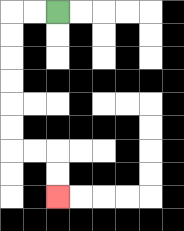{'start': '[2, 0]', 'end': '[2, 8]', 'path_directions': 'L,L,D,D,D,D,D,D,R,R,D,D', 'path_coordinates': '[[2, 0], [1, 0], [0, 0], [0, 1], [0, 2], [0, 3], [0, 4], [0, 5], [0, 6], [1, 6], [2, 6], [2, 7], [2, 8]]'}